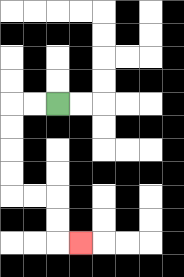{'start': '[2, 4]', 'end': '[3, 10]', 'path_directions': 'L,L,D,D,D,D,R,R,D,D,R', 'path_coordinates': '[[2, 4], [1, 4], [0, 4], [0, 5], [0, 6], [0, 7], [0, 8], [1, 8], [2, 8], [2, 9], [2, 10], [3, 10]]'}